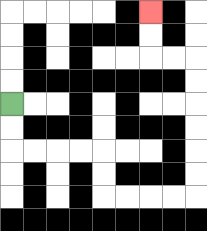{'start': '[0, 4]', 'end': '[6, 0]', 'path_directions': 'D,D,R,R,R,R,D,D,R,R,R,R,U,U,U,U,U,U,L,L,U,U', 'path_coordinates': '[[0, 4], [0, 5], [0, 6], [1, 6], [2, 6], [3, 6], [4, 6], [4, 7], [4, 8], [5, 8], [6, 8], [7, 8], [8, 8], [8, 7], [8, 6], [8, 5], [8, 4], [8, 3], [8, 2], [7, 2], [6, 2], [6, 1], [6, 0]]'}